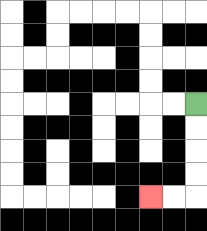{'start': '[8, 4]', 'end': '[6, 8]', 'path_directions': 'D,D,D,D,L,L', 'path_coordinates': '[[8, 4], [8, 5], [8, 6], [8, 7], [8, 8], [7, 8], [6, 8]]'}